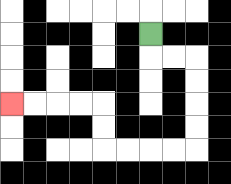{'start': '[6, 1]', 'end': '[0, 4]', 'path_directions': 'D,R,R,D,D,D,D,L,L,L,L,U,U,L,L,L,L', 'path_coordinates': '[[6, 1], [6, 2], [7, 2], [8, 2], [8, 3], [8, 4], [8, 5], [8, 6], [7, 6], [6, 6], [5, 6], [4, 6], [4, 5], [4, 4], [3, 4], [2, 4], [1, 4], [0, 4]]'}